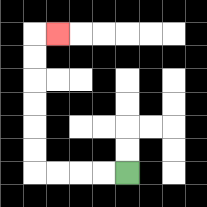{'start': '[5, 7]', 'end': '[2, 1]', 'path_directions': 'L,L,L,L,U,U,U,U,U,U,R', 'path_coordinates': '[[5, 7], [4, 7], [3, 7], [2, 7], [1, 7], [1, 6], [1, 5], [1, 4], [1, 3], [1, 2], [1, 1], [2, 1]]'}